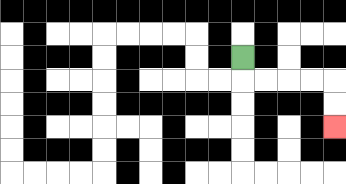{'start': '[10, 2]', 'end': '[14, 5]', 'path_directions': 'D,R,R,R,R,D,D', 'path_coordinates': '[[10, 2], [10, 3], [11, 3], [12, 3], [13, 3], [14, 3], [14, 4], [14, 5]]'}